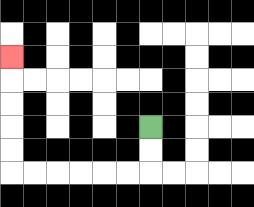{'start': '[6, 5]', 'end': '[0, 2]', 'path_directions': 'D,D,L,L,L,L,L,L,U,U,U,U,U', 'path_coordinates': '[[6, 5], [6, 6], [6, 7], [5, 7], [4, 7], [3, 7], [2, 7], [1, 7], [0, 7], [0, 6], [0, 5], [0, 4], [0, 3], [0, 2]]'}